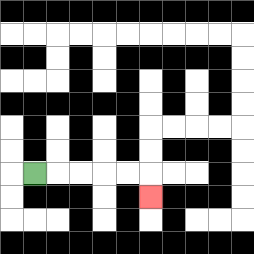{'start': '[1, 7]', 'end': '[6, 8]', 'path_directions': 'R,R,R,R,R,D', 'path_coordinates': '[[1, 7], [2, 7], [3, 7], [4, 7], [5, 7], [6, 7], [6, 8]]'}